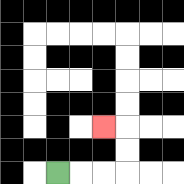{'start': '[2, 7]', 'end': '[4, 5]', 'path_directions': 'R,R,R,U,U,L', 'path_coordinates': '[[2, 7], [3, 7], [4, 7], [5, 7], [5, 6], [5, 5], [4, 5]]'}